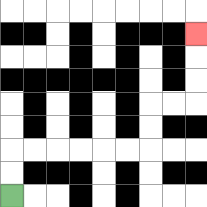{'start': '[0, 8]', 'end': '[8, 1]', 'path_directions': 'U,U,R,R,R,R,R,R,U,U,R,R,U,U,U', 'path_coordinates': '[[0, 8], [0, 7], [0, 6], [1, 6], [2, 6], [3, 6], [4, 6], [5, 6], [6, 6], [6, 5], [6, 4], [7, 4], [8, 4], [8, 3], [8, 2], [8, 1]]'}